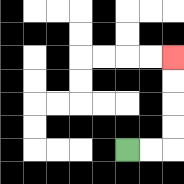{'start': '[5, 6]', 'end': '[7, 2]', 'path_directions': 'R,R,U,U,U,U', 'path_coordinates': '[[5, 6], [6, 6], [7, 6], [7, 5], [7, 4], [7, 3], [7, 2]]'}